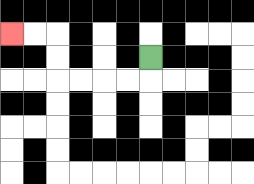{'start': '[6, 2]', 'end': '[0, 1]', 'path_directions': 'D,L,L,L,L,U,U,L,L', 'path_coordinates': '[[6, 2], [6, 3], [5, 3], [4, 3], [3, 3], [2, 3], [2, 2], [2, 1], [1, 1], [0, 1]]'}